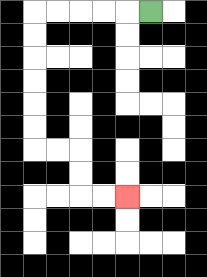{'start': '[6, 0]', 'end': '[5, 8]', 'path_directions': 'L,L,L,L,L,D,D,D,D,D,D,R,R,D,D,R,R', 'path_coordinates': '[[6, 0], [5, 0], [4, 0], [3, 0], [2, 0], [1, 0], [1, 1], [1, 2], [1, 3], [1, 4], [1, 5], [1, 6], [2, 6], [3, 6], [3, 7], [3, 8], [4, 8], [5, 8]]'}